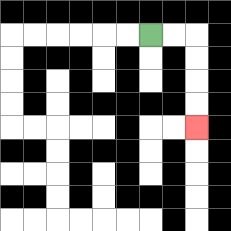{'start': '[6, 1]', 'end': '[8, 5]', 'path_directions': 'R,R,D,D,D,D', 'path_coordinates': '[[6, 1], [7, 1], [8, 1], [8, 2], [8, 3], [8, 4], [8, 5]]'}